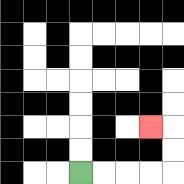{'start': '[3, 7]', 'end': '[6, 5]', 'path_directions': 'R,R,R,R,U,U,L', 'path_coordinates': '[[3, 7], [4, 7], [5, 7], [6, 7], [7, 7], [7, 6], [7, 5], [6, 5]]'}